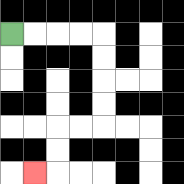{'start': '[0, 1]', 'end': '[1, 7]', 'path_directions': 'R,R,R,R,D,D,D,D,L,L,D,D,L', 'path_coordinates': '[[0, 1], [1, 1], [2, 1], [3, 1], [4, 1], [4, 2], [4, 3], [4, 4], [4, 5], [3, 5], [2, 5], [2, 6], [2, 7], [1, 7]]'}